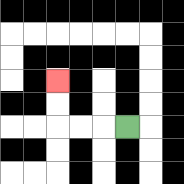{'start': '[5, 5]', 'end': '[2, 3]', 'path_directions': 'L,L,L,U,U', 'path_coordinates': '[[5, 5], [4, 5], [3, 5], [2, 5], [2, 4], [2, 3]]'}